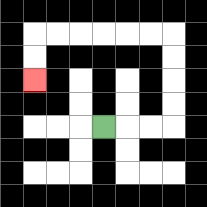{'start': '[4, 5]', 'end': '[1, 3]', 'path_directions': 'R,R,R,U,U,U,U,L,L,L,L,L,L,D,D', 'path_coordinates': '[[4, 5], [5, 5], [6, 5], [7, 5], [7, 4], [7, 3], [7, 2], [7, 1], [6, 1], [5, 1], [4, 1], [3, 1], [2, 1], [1, 1], [1, 2], [1, 3]]'}